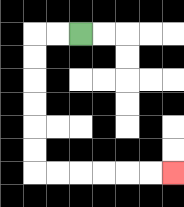{'start': '[3, 1]', 'end': '[7, 7]', 'path_directions': 'L,L,D,D,D,D,D,D,R,R,R,R,R,R', 'path_coordinates': '[[3, 1], [2, 1], [1, 1], [1, 2], [1, 3], [1, 4], [1, 5], [1, 6], [1, 7], [2, 7], [3, 7], [4, 7], [5, 7], [6, 7], [7, 7]]'}